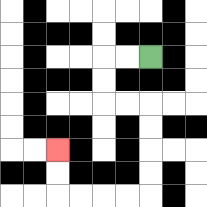{'start': '[6, 2]', 'end': '[2, 6]', 'path_directions': 'L,L,D,D,R,R,D,D,D,D,L,L,L,L,U,U', 'path_coordinates': '[[6, 2], [5, 2], [4, 2], [4, 3], [4, 4], [5, 4], [6, 4], [6, 5], [6, 6], [6, 7], [6, 8], [5, 8], [4, 8], [3, 8], [2, 8], [2, 7], [2, 6]]'}